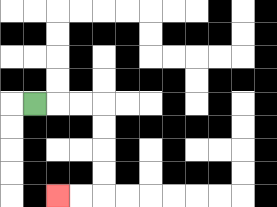{'start': '[1, 4]', 'end': '[2, 8]', 'path_directions': 'R,R,R,D,D,D,D,L,L', 'path_coordinates': '[[1, 4], [2, 4], [3, 4], [4, 4], [4, 5], [4, 6], [4, 7], [4, 8], [3, 8], [2, 8]]'}